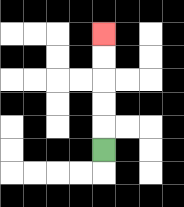{'start': '[4, 6]', 'end': '[4, 1]', 'path_directions': 'U,U,U,U,U', 'path_coordinates': '[[4, 6], [4, 5], [4, 4], [4, 3], [4, 2], [4, 1]]'}